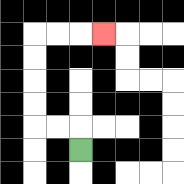{'start': '[3, 6]', 'end': '[4, 1]', 'path_directions': 'U,L,L,U,U,U,U,R,R,R', 'path_coordinates': '[[3, 6], [3, 5], [2, 5], [1, 5], [1, 4], [1, 3], [1, 2], [1, 1], [2, 1], [3, 1], [4, 1]]'}